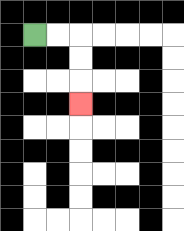{'start': '[1, 1]', 'end': '[3, 4]', 'path_directions': 'R,R,D,D,D', 'path_coordinates': '[[1, 1], [2, 1], [3, 1], [3, 2], [3, 3], [3, 4]]'}